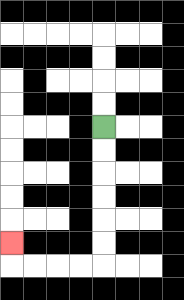{'start': '[4, 5]', 'end': '[0, 10]', 'path_directions': 'D,D,D,D,D,D,L,L,L,L,U', 'path_coordinates': '[[4, 5], [4, 6], [4, 7], [4, 8], [4, 9], [4, 10], [4, 11], [3, 11], [2, 11], [1, 11], [0, 11], [0, 10]]'}